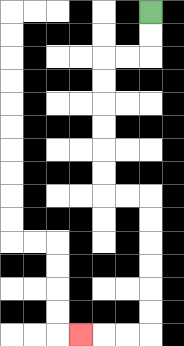{'start': '[6, 0]', 'end': '[3, 14]', 'path_directions': 'D,D,L,L,D,D,D,D,D,D,R,R,D,D,D,D,D,D,L,L,L', 'path_coordinates': '[[6, 0], [6, 1], [6, 2], [5, 2], [4, 2], [4, 3], [4, 4], [4, 5], [4, 6], [4, 7], [4, 8], [5, 8], [6, 8], [6, 9], [6, 10], [6, 11], [6, 12], [6, 13], [6, 14], [5, 14], [4, 14], [3, 14]]'}